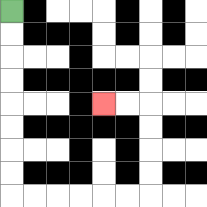{'start': '[0, 0]', 'end': '[4, 4]', 'path_directions': 'D,D,D,D,D,D,D,D,R,R,R,R,R,R,U,U,U,U,L,L', 'path_coordinates': '[[0, 0], [0, 1], [0, 2], [0, 3], [0, 4], [0, 5], [0, 6], [0, 7], [0, 8], [1, 8], [2, 8], [3, 8], [4, 8], [5, 8], [6, 8], [6, 7], [6, 6], [6, 5], [6, 4], [5, 4], [4, 4]]'}